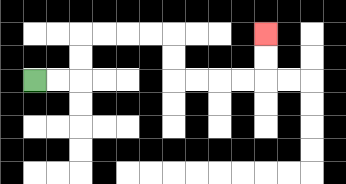{'start': '[1, 3]', 'end': '[11, 1]', 'path_directions': 'R,R,U,U,R,R,R,R,D,D,R,R,R,R,U,U', 'path_coordinates': '[[1, 3], [2, 3], [3, 3], [3, 2], [3, 1], [4, 1], [5, 1], [6, 1], [7, 1], [7, 2], [7, 3], [8, 3], [9, 3], [10, 3], [11, 3], [11, 2], [11, 1]]'}